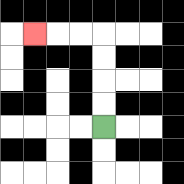{'start': '[4, 5]', 'end': '[1, 1]', 'path_directions': 'U,U,U,U,L,L,L', 'path_coordinates': '[[4, 5], [4, 4], [4, 3], [4, 2], [4, 1], [3, 1], [2, 1], [1, 1]]'}